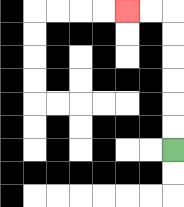{'start': '[7, 6]', 'end': '[5, 0]', 'path_directions': 'U,U,U,U,U,U,L,L', 'path_coordinates': '[[7, 6], [7, 5], [7, 4], [7, 3], [7, 2], [7, 1], [7, 0], [6, 0], [5, 0]]'}